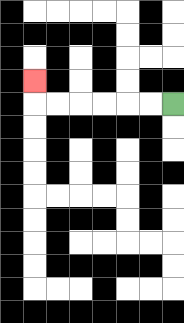{'start': '[7, 4]', 'end': '[1, 3]', 'path_directions': 'L,L,L,L,L,L,U', 'path_coordinates': '[[7, 4], [6, 4], [5, 4], [4, 4], [3, 4], [2, 4], [1, 4], [1, 3]]'}